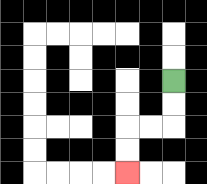{'start': '[7, 3]', 'end': '[5, 7]', 'path_directions': 'D,D,L,L,D,D', 'path_coordinates': '[[7, 3], [7, 4], [7, 5], [6, 5], [5, 5], [5, 6], [5, 7]]'}